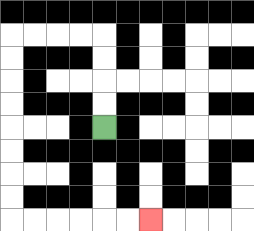{'start': '[4, 5]', 'end': '[6, 9]', 'path_directions': 'U,U,U,U,L,L,L,L,D,D,D,D,D,D,D,D,R,R,R,R,R,R', 'path_coordinates': '[[4, 5], [4, 4], [4, 3], [4, 2], [4, 1], [3, 1], [2, 1], [1, 1], [0, 1], [0, 2], [0, 3], [0, 4], [0, 5], [0, 6], [0, 7], [0, 8], [0, 9], [1, 9], [2, 9], [3, 9], [4, 9], [5, 9], [6, 9]]'}